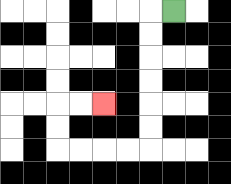{'start': '[7, 0]', 'end': '[4, 4]', 'path_directions': 'L,D,D,D,D,D,D,L,L,L,L,U,U,R,R', 'path_coordinates': '[[7, 0], [6, 0], [6, 1], [6, 2], [6, 3], [6, 4], [6, 5], [6, 6], [5, 6], [4, 6], [3, 6], [2, 6], [2, 5], [2, 4], [3, 4], [4, 4]]'}